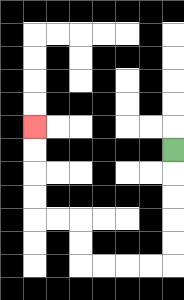{'start': '[7, 6]', 'end': '[1, 5]', 'path_directions': 'D,D,D,D,D,L,L,L,L,U,U,L,L,U,U,U,U', 'path_coordinates': '[[7, 6], [7, 7], [7, 8], [7, 9], [7, 10], [7, 11], [6, 11], [5, 11], [4, 11], [3, 11], [3, 10], [3, 9], [2, 9], [1, 9], [1, 8], [1, 7], [1, 6], [1, 5]]'}